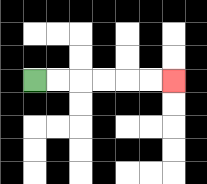{'start': '[1, 3]', 'end': '[7, 3]', 'path_directions': 'R,R,R,R,R,R', 'path_coordinates': '[[1, 3], [2, 3], [3, 3], [4, 3], [5, 3], [6, 3], [7, 3]]'}